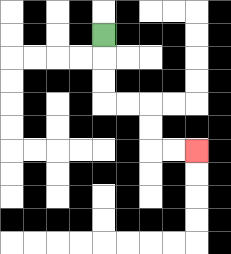{'start': '[4, 1]', 'end': '[8, 6]', 'path_directions': 'D,D,D,R,R,D,D,R,R', 'path_coordinates': '[[4, 1], [4, 2], [4, 3], [4, 4], [5, 4], [6, 4], [6, 5], [6, 6], [7, 6], [8, 6]]'}